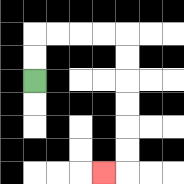{'start': '[1, 3]', 'end': '[4, 7]', 'path_directions': 'U,U,R,R,R,R,D,D,D,D,D,D,L', 'path_coordinates': '[[1, 3], [1, 2], [1, 1], [2, 1], [3, 1], [4, 1], [5, 1], [5, 2], [5, 3], [5, 4], [5, 5], [5, 6], [5, 7], [4, 7]]'}